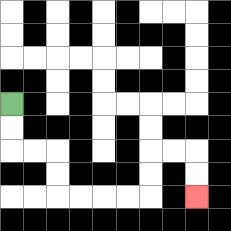{'start': '[0, 4]', 'end': '[8, 8]', 'path_directions': 'D,D,R,R,D,D,R,R,R,R,U,U,R,R,D,D', 'path_coordinates': '[[0, 4], [0, 5], [0, 6], [1, 6], [2, 6], [2, 7], [2, 8], [3, 8], [4, 8], [5, 8], [6, 8], [6, 7], [6, 6], [7, 6], [8, 6], [8, 7], [8, 8]]'}